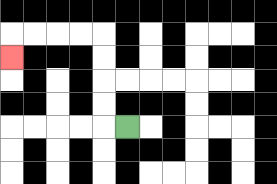{'start': '[5, 5]', 'end': '[0, 2]', 'path_directions': 'L,U,U,U,U,L,L,L,L,D', 'path_coordinates': '[[5, 5], [4, 5], [4, 4], [4, 3], [4, 2], [4, 1], [3, 1], [2, 1], [1, 1], [0, 1], [0, 2]]'}